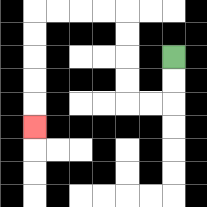{'start': '[7, 2]', 'end': '[1, 5]', 'path_directions': 'D,D,L,L,U,U,U,U,L,L,L,L,D,D,D,D,D', 'path_coordinates': '[[7, 2], [7, 3], [7, 4], [6, 4], [5, 4], [5, 3], [5, 2], [5, 1], [5, 0], [4, 0], [3, 0], [2, 0], [1, 0], [1, 1], [1, 2], [1, 3], [1, 4], [1, 5]]'}